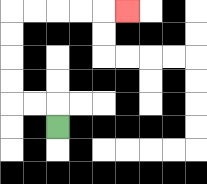{'start': '[2, 5]', 'end': '[5, 0]', 'path_directions': 'U,L,L,U,U,U,U,R,R,R,R,R', 'path_coordinates': '[[2, 5], [2, 4], [1, 4], [0, 4], [0, 3], [0, 2], [0, 1], [0, 0], [1, 0], [2, 0], [3, 0], [4, 0], [5, 0]]'}